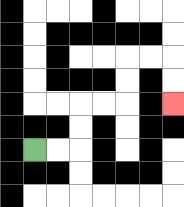{'start': '[1, 6]', 'end': '[7, 4]', 'path_directions': 'R,R,U,U,R,R,U,U,R,R,D,D', 'path_coordinates': '[[1, 6], [2, 6], [3, 6], [3, 5], [3, 4], [4, 4], [5, 4], [5, 3], [5, 2], [6, 2], [7, 2], [7, 3], [7, 4]]'}